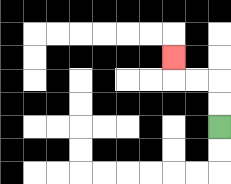{'start': '[9, 5]', 'end': '[7, 2]', 'path_directions': 'U,U,L,L,U', 'path_coordinates': '[[9, 5], [9, 4], [9, 3], [8, 3], [7, 3], [7, 2]]'}